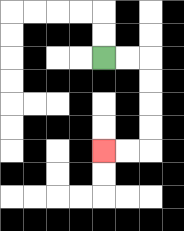{'start': '[4, 2]', 'end': '[4, 6]', 'path_directions': 'R,R,D,D,D,D,L,L', 'path_coordinates': '[[4, 2], [5, 2], [6, 2], [6, 3], [6, 4], [6, 5], [6, 6], [5, 6], [4, 6]]'}